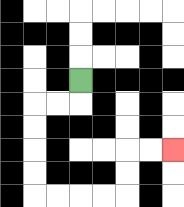{'start': '[3, 3]', 'end': '[7, 6]', 'path_directions': 'D,L,L,D,D,D,D,R,R,R,R,U,U,R,R', 'path_coordinates': '[[3, 3], [3, 4], [2, 4], [1, 4], [1, 5], [1, 6], [1, 7], [1, 8], [2, 8], [3, 8], [4, 8], [5, 8], [5, 7], [5, 6], [6, 6], [7, 6]]'}